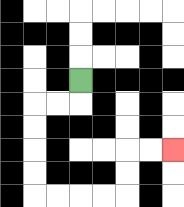{'start': '[3, 3]', 'end': '[7, 6]', 'path_directions': 'D,L,L,D,D,D,D,R,R,R,R,U,U,R,R', 'path_coordinates': '[[3, 3], [3, 4], [2, 4], [1, 4], [1, 5], [1, 6], [1, 7], [1, 8], [2, 8], [3, 8], [4, 8], [5, 8], [5, 7], [5, 6], [6, 6], [7, 6]]'}